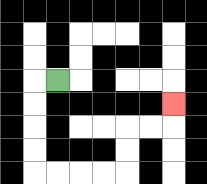{'start': '[2, 3]', 'end': '[7, 4]', 'path_directions': 'L,D,D,D,D,R,R,R,R,U,U,R,R,U', 'path_coordinates': '[[2, 3], [1, 3], [1, 4], [1, 5], [1, 6], [1, 7], [2, 7], [3, 7], [4, 7], [5, 7], [5, 6], [5, 5], [6, 5], [7, 5], [7, 4]]'}